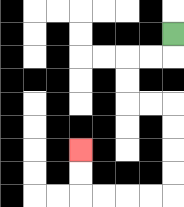{'start': '[7, 1]', 'end': '[3, 6]', 'path_directions': 'D,L,L,D,D,R,R,D,D,D,D,L,L,L,L,U,U', 'path_coordinates': '[[7, 1], [7, 2], [6, 2], [5, 2], [5, 3], [5, 4], [6, 4], [7, 4], [7, 5], [7, 6], [7, 7], [7, 8], [6, 8], [5, 8], [4, 8], [3, 8], [3, 7], [3, 6]]'}